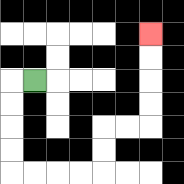{'start': '[1, 3]', 'end': '[6, 1]', 'path_directions': 'L,D,D,D,D,R,R,R,R,U,U,R,R,U,U,U,U', 'path_coordinates': '[[1, 3], [0, 3], [0, 4], [0, 5], [0, 6], [0, 7], [1, 7], [2, 7], [3, 7], [4, 7], [4, 6], [4, 5], [5, 5], [6, 5], [6, 4], [6, 3], [6, 2], [6, 1]]'}